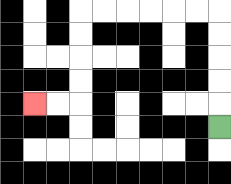{'start': '[9, 5]', 'end': '[1, 4]', 'path_directions': 'U,U,U,U,U,L,L,L,L,L,L,D,D,D,D,L,L', 'path_coordinates': '[[9, 5], [9, 4], [9, 3], [9, 2], [9, 1], [9, 0], [8, 0], [7, 0], [6, 0], [5, 0], [4, 0], [3, 0], [3, 1], [3, 2], [3, 3], [3, 4], [2, 4], [1, 4]]'}